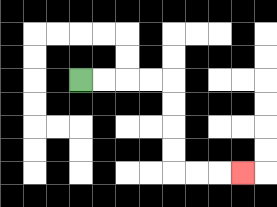{'start': '[3, 3]', 'end': '[10, 7]', 'path_directions': 'R,R,R,R,D,D,D,D,R,R,R', 'path_coordinates': '[[3, 3], [4, 3], [5, 3], [6, 3], [7, 3], [7, 4], [7, 5], [7, 6], [7, 7], [8, 7], [9, 7], [10, 7]]'}